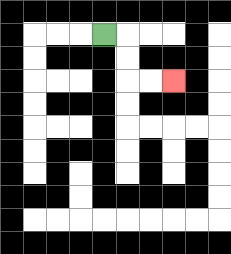{'start': '[4, 1]', 'end': '[7, 3]', 'path_directions': 'R,D,D,R,R', 'path_coordinates': '[[4, 1], [5, 1], [5, 2], [5, 3], [6, 3], [7, 3]]'}